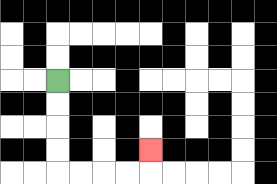{'start': '[2, 3]', 'end': '[6, 6]', 'path_directions': 'D,D,D,D,R,R,R,R,U', 'path_coordinates': '[[2, 3], [2, 4], [2, 5], [2, 6], [2, 7], [3, 7], [4, 7], [5, 7], [6, 7], [6, 6]]'}